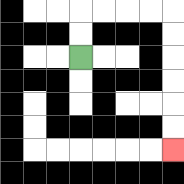{'start': '[3, 2]', 'end': '[7, 6]', 'path_directions': 'U,U,R,R,R,R,D,D,D,D,D,D', 'path_coordinates': '[[3, 2], [3, 1], [3, 0], [4, 0], [5, 0], [6, 0], [7, 0], [7, 1], [7, 2], [7, 3], [7, 4], [7, 5], [7, 6]]'}